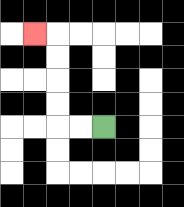{'start': '[4, 5]', 'end': '[1, 1]', 'path_directions': 'L,L,U,U,U,U,L', 'path_coordinates': '[[4, 5], [3, 5], [2, 5], [2, 4], [2, 3], [2, 2], [2, 1], [1, 1]]'}